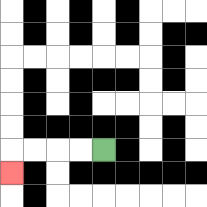{'start': '[4, 6]', 'end': '[0, 7]', 'path_directions': 'L,L,L,L,D', 'path_coordinates': '[[4, 6], [3, 6], [2, 6], [1, 6], [0, 6], [0, 7]]'}